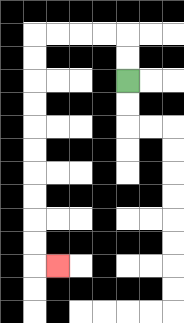{'start': '[5, 3]', 'end': '[2, 11]', 'path_directions': 'U,U,L,L,L,L,D,D,D,D,D,D,D,D,D,D,R', 'path_coordinates': '[[5, 3], [5, 2], [5, 1], [4, 1], [3, 1], [2, 1], [1, 1], [1, 2], [1, 3], [1, 4], [1, 5], [1, 6], [1, 7], [1, 8], [1, 9], [1, 10], [1, 11], [2, 11]]'}